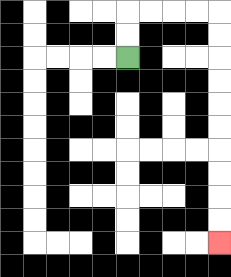{'start': '[5, 2]', 'end': '[9, 10]', 'path_directions': 'U,U,R,R,R,R,D,D,D,D,D,D,D,D,D,D', 'path_coordinates': '[[5, 2], [5, 1], [5, 0], [6, 0], [7, 0], [8, 0], [9, 0], [9, 1], [9, 2], [9, 3], [9, 4], [9, 5], [9, 6], [9, 7], [9, 8], [9, 9], [9, 10]]'}